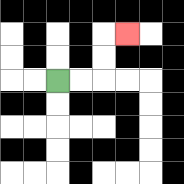{'start': '[2, 3]', 'end': '[5, 1]', 'path_directions': 'R,R,U,U,R', 'path_coordinates': '[[2, 3], [3, 3], [4, 3], [4, 2], [4, 1], [5, 1]]'}